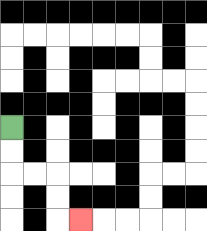{'start': '[0, 5]', 'end': '[3, 9]', 'path_directions': 'D,D,R,R,D,D,R', 'path_coordinates': '[[0, 5], [0, 6], [0, 7], [1, 7], [2, 7], [2, 8], [2, 9], [3, 9]]'}